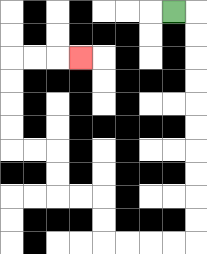{'start': '[7, 0]', 'end': '[3, 2]', 'path_directions': 'R,D,D,D,D,D,D,D,D,D,D,L,L,L,L,U,U,L,L,U,U,L,L,U,U,U,U,R,R,R', 'path_coordinates': '[[7, 0], [8, 0], [8, 1], [8, 2], [8, 3], [8, 4], [8, 5], [8, 6], [8, 7], [8, 8], [8, 9], [8, 10], [7, 10], [6, 10], [5, 10], [4, 10], [4, 9], [4, 8], [3, 8], [2, 8], [2, 7], [2, 6], [1, 6], [0, 6], [0, 5], [0, 4], [0, 3], [0, 2], [1, 2], [2, 2], [3, 2]]'}